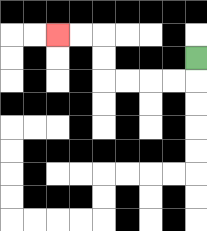{'start': '[8, 2]', 'end': '[2, 1]', 'path_directions': 'D,L,L,L,L,U,U,L,L', 'path_coordinates': '[[8, 2], [8, 3], [7, 3], [6, 3], [5, 3], [4, 3], [4, 2], [4, 1], [3, 1], [2, 1]]'}